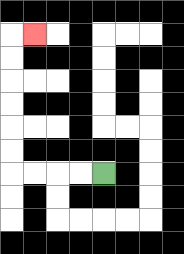{'start': '[4, 7]', 'end': '[1, 1]', 'path_directions': 'L,L,L,L,U,U,U,U,U,U,R', 'path_coordinates': '[[4, 7], [3, 7], [2, 7], [1, 7], [0, 7], [0, 6], [0, 5], [0, 4], [0, 3], [0, 2], [0, 1], [1, 1]]'}